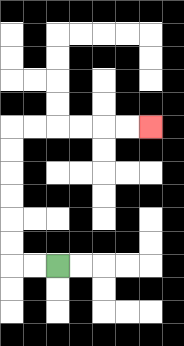{'start': '[2, 11]', 'end': '[6, 5]', 'path_directions': 'L,L,U,U,U,U,U,U,R,R,R,R,R,R', 'path_coordinates': '[[2, 11], [1, 11], [0, 11], [0, 10], [0, 9], [0, 8], [0, 7], [0, 6], [0, 5], [1, 5], [2, 5], [3, 5], [4, 5], [5, 5], [6, 5]]'}